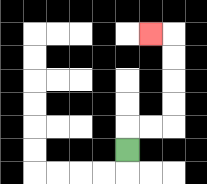{'start': '[5, 6]', 'end': '[6, 1]', 'path_directions': 'U,R,R,U,U,U,U,L', 'path_coordinates': '[[5, 6], [5, 5], [6, 5], [7, 5], [7, 4], [7, 3], [7, 2], [7, 1], [6, 1]]'}